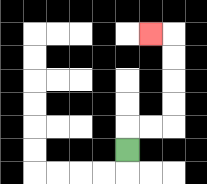{'start': '[5, 6]', 'end': '[6, 1]', 'path_directions': 'U,R,R,U,U,U,U,L', 'path_coordinates': '[[5, 6], [5, 5], [6, 5], [7, 5], [7, 4], [7, 3], [7, 2], [7, 1], [6, 1]]'}